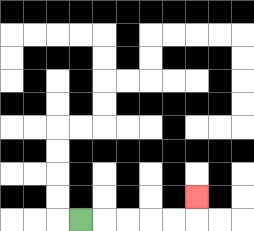{'start': '[3, 9]', 'end': '[8, 8]', 'path_directions': 'R,R,R,R,R,U', 'path_coordinates': '[[3, 9], [4, 9], [5, 9], [6, 9], [7, 9], [8, 9], [8, 8]]'}